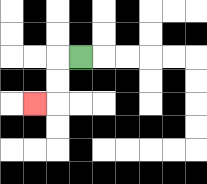{'start': '[3, 2]', 'end': '[1, 4]', 'path_directions': 'L,D,D,L', 'path_coordinates': '[[3, 2], [2, 2], [2, 3], [2, 4], [1, 4]]'}